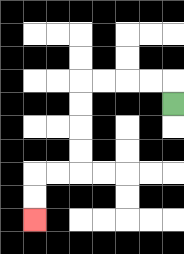{'start': '[7, 4]', 'end': '[1, 9]', 'path_directions': 'U,L,L,L,L,D,D,D,D,L,L,D,D', 'path_coordinates': '[[7, 4], [7, 3], [6, 3], [5, 3], [4, 3], [3, 3], [3, 4], [3, 5], [3, 6], [3, 7], [2, 7], [1, 7], [1, 8], [1, 9]]'}